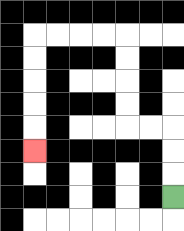{'start': '[7, 8]', 'end': '[1, 6]', 'path_directions': 'U,U,U,L,L,U,U,U,U,L,L,L,L,D,D,D,D,D', 'path_coordinates': '[[7, 8], [7, 7], [7, 6], [7, 5], [6, 5], [5, 5], [5, 4], [5, 3], [5, 2], [5, 1], [4, 1], [3, 1], [2, 1], [1, 1], [1, 2], [1, 3], [1, 4], [1, 5], [1, 6]]'}